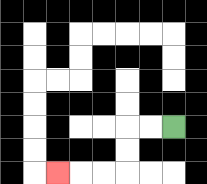{'start': '[7, 5]', 'end': '[2, 7]', 'path_directions': 'L,L,D,D,L,L,L', 'path_coordinates': '[[7, 5], [6, 5], [5, 5], [5, 6], [5, 7], [4, 7], [3, 7], [2, 7]]'}